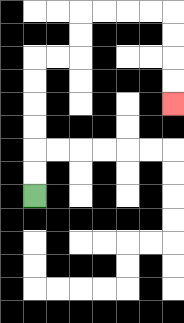{'start': '[1, 8]', 'end': '[7, 4]', 'path_directions': 'U,U,U,U,U,U,R,R,U,U,R,R,R,R,D,D,D,D', 'path_coordinates': '[[1, 8], [1, 7], [1, 6], [1, 5], [1, 4], [1, 3], [1, 2], [2, 2], [3, 2], [3, 1], [3, 0], [4, 0], [5, 0], [6, 0], [7, 0], [7, 1], [7, 2], [7, 3], [7, 4]]'}